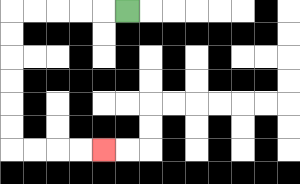{'start': '[5, 0]', 'end': '[4, 6]', 'path_directions': 'L,L,L,L,L,D,D,D,D,D,D,R,R,R,R', 'path_coordinates': '[[5, 0], [4, 0], [3, 0], [2, 0], [1, 0], [0, 0], [0, 1], [0, 2], [0, 3], [0, 4], [0, 5], [0, 6], [1, 6], [2, 6], [3, 6], [4, 6]]'}